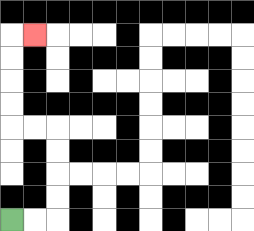{'start': '[0, 9]', 'end': '[1, 1]', 'path_directions': 'R,R,U,U,U,U,L,L,U,U,U,U,R', 'path_coordinates': '[[0, 9], [1, 9], [2, 9], [2, 8], [2, 7], [2, 6], [2, 5], [1, 5], [0, 5], [0, 4], [0, 3], [0, 2], [0, 1], [1, 1]]'}